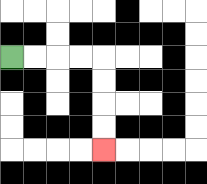{'start': '[0, 2]', 'end': '[4, 6]', 'path_directions': 'R,R,R,R,D,D,D,D', 'path_coordinates': '[[0, 2], [1, 2], [2, 2], [3, 2], [4, 2], [4, 3], [4, 4], [4, 5], [4, 6]]'}